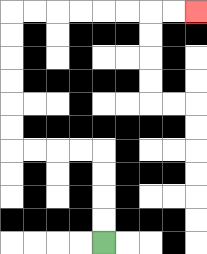{'start': '[4, 10]', 'end': '[8, 0]', 'path_directions': 'U,U,U,U,L,L,L,L,U,U,U,U,U,U,R,R,R,R,R,R,R,R', 'path_coordinates': '[[4, 10], [4, 9], [4, 8], [4, 7], [4, 6], [3, 6], [2, 6], [1, 6], [0, 6], [0, 5], [0, 4], [0, 3], [0, 2], [0, 1], [0, 0], [1, 0], [2, 0], [3, 0], [4, 0], [5, 0], [6, 0], [7, 0], [8, 0]]'}